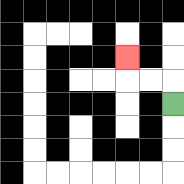{'start': '[7, 4]', 'end': '[5, 2]', 'path_directions': 'U,L,L,U', 'path_coordinates': '[[7, 4], [7, 3], [6, 3], [5, 3], [5, 2]]'}